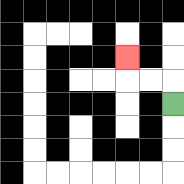{'start': '[7, 4]', 'end': '[5, 2]', 'path_directions': 'U,L,L,U', 'path_coordinates': '[[7, 4], [7, 3], [6, 3], [5, 3], [5, 2]]'}